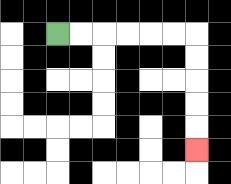{'start': '[2, 1]', 'end': '[8, 6]', 'path_directions': 'R,R,R,R,R,R,D,D,D,D,D', 'path_coordinates': '[[2, 1], [3, 1], [4, 1], [5, 1], [6, 1], [7, 1], [8, 1], [8, 2], [8, 3], [8, 4], [8, 5], [8, 6]]'}